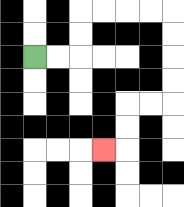{'start': '[1, 2]', 'end': '[4, 6]', 'path_directions': 'R,R,U,U,R,R,R,R,D,D,D,D,L,L,D,D,L', 'path_coordinates': '[[1, 2], [2, 2], [3, 2], [3, 1], [3, 0], [4, 0], [5, 0], [6, 0], [7, 0], [7, 1], [7, 2], [7, 3], [7, 4], [6, 4], [5, 4], [5, 5], [5, 6], [4, 6]]'}